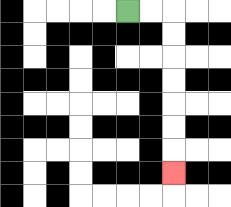{'start': '[5, 0]', 'end': '[7, 7]', 'path_directions': 'R,R,D,D,D,D,D,D,D', 'path_coordinates': '[[5, 0], [6, 0], [7, 0], [7, 1], [7, 2], [7, 3], [7, 4], [7, 5], [7, 6], [7, 7]]'}